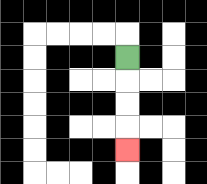{'start': '[5, 2]', 'end': '[5, 6]', 'path_directions': 'D,D,D,D', 'path_coordinates': '[[5, 2], [5, 3], [5, 4], [5, 5], [5, 6]]'}